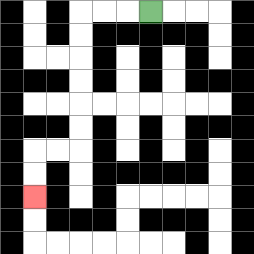{'start': '[6, 0]', 'end': '[1, 8]', 'path_directions': 'L,L,L,D,D,D,D,D,D,L,L,D,D', 'path_coordinates': '[[6, 0], [5, 0], [4, 0], [3, 0], [3, 1], [3, 2], [3, 3], [3, 4], [3, 5], [3, 6], [2, 6], [1, 6], [1, 7], [1, 8]]'}